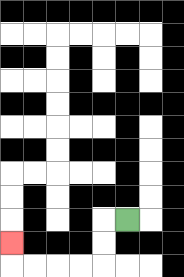{'start': '[5, 9]', 'end': '[0, 10]', 'path_directions': 'L,D,D,L,L,L,L,U', 'path_coordinates': '[[5, 9], [4, 9], [4, 10], [4, 11], [3, 11], [2, 11], [1, 11], [0, 11], [0, 10]]'}